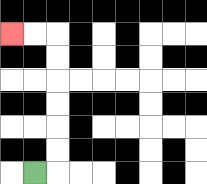{'start': '[1, 7]', 'end': '[0, 1]', 'path_directions': 'R,U,U,U,U,U,U,L,L', 'path_coordinates': '[[1, 7], [2, 7], [2, 6], [2, 5], [2, 4], [2, 3], [2, 2], [2, 1], [1, 1], [0, 1]]'}